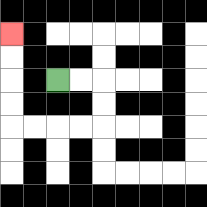{'start': '[2, 3]', 'end': '[0, 1]', 'path_directions': 'R,R,D,D,L,L,L,L,U,U,U,U', 'path_coordinates': '[[2, 3], [3, 3], [4, 3], [4, 4], [4, 5], [3, 5], [2, 5], [1, 5], [0, 5], [0, 4], [0, 3], [0, 2], [0, 1]]'}